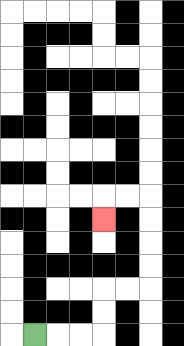{'start': '[1, 14]', 'end': '[4, 9]', 'path_directions': 'R,R,R,U,U,R,R,U,U,U,U,L,L,D', 'path_coordinates': '[[1, 14], [2, 14], [3, 14], [4, 14], [4, 13], [4, 12], [5, 12], [6, 12], [6, 11], [6, 10], [6, 9], [6, 8], [5, 8], [4, 8], [4, 9]]'}